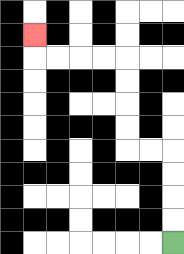{'start': '[7, 10]', 'end': '[1, 1]', 'path_directions': 'U,U,U,U,L,L,U,U,U,U,L,L,L,L,U', 'path_coordinates': '[[7, 10], [7, 9], [7, 8], [7, 7], [7, 6], [6, 6], [5, 6], [5, 5], [5, 4], [5, 3], [5, 2], [4, 2], [3, 2], [2, 2], [1, 2], [1, 1]]'}